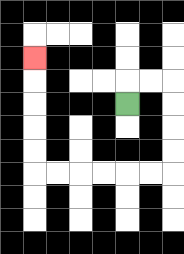{'start': '[5, 4]', 'end': '[1, 2]', 'path_directions': 'U,R,R,D,D,D,D,L,L,L,L,L,L,U,U,U,U,U', 'path_coordinates': '[[5, 4], [5, 3], [6, 3], [7, 3], [7, 4], [7, 5], [7, 6], [7, 7], [6, 7], [5, 7], [4, 7], [3, 7], [2, 7], [1, 7], [1, 6], [1, 5], [1, 4], [1, 3], [1, 2]]'}